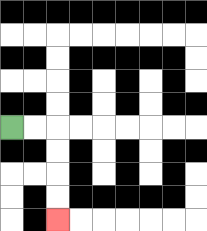{'start': '[0, 5]', 'end': '[2, 9]', 'path_directions': 'R,R,D,D,D,D', 'path_coordinates': '[[0, 5], [1, 5], [2, 5], [2, 6], [2, 7], [2, 8], [2, 9]]'}